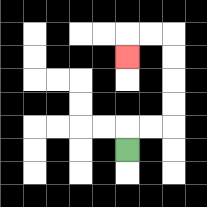{'start': '[5, 6]', 'end': '[5, 2]', 'path_directions': 'U,R,R,U,U,U,U,L,L,D', 'path_coordinates': '[[5, 6], [5, 5], [6, 5], [7, 5], [7, 4], [7, 3], [7, 2], [7, 1], [6, 1], [5, 1], [5, 2]]'}